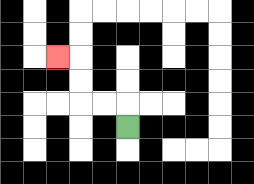{'start': '[5, 5]', 'end': '[2, 2]', 'path_directions': 'U,L,L,U,U,L', 'path_coordinates': '[[5, 5], [5, 4], [4, 4], [3, 4], [3, 3], [3, 2], [2, 2]]'}